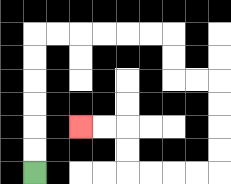{'start': '[1, 7]', 'end': '[3, 5]', 'path_directions': 'U,U,U,U,U,U,R,R,R,R,R,R,D,D,R,R,D,D,D,D,L,L,L,L,U,U,L,L', 'path_coordinates': '[[1, 7], [1, 6], [1, 5], [1, 4], [1, 3], [1, 2], [1, 1], [2, 1], [3, 1], [4, 1], [5, 1], [6, 1], [7, 1], [7, 2], [7, 3], [8, 3], [9, 3], [9, 4], [9, 5], [9, 6], [9, 7], [8, 7], [7, 7], [6, 7], [5, 7], [5, 6], [5, 5], [4, 5], [3, 5]]'}